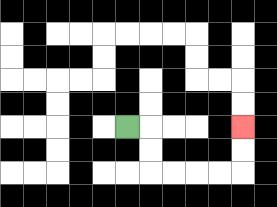{'start': '[5, 5]', 'end': '[10, 5]', 'path_directions': 'R,D,D,R,R,R,R,U,U', 'path_coordinates': '[[5, 5], [6, 5], [6, 6], [6, 7], [7, 7], [8, 7], [9, 7], [10, 7], [10, 6], [10, 5]]'}